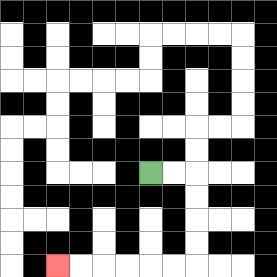{'start': '[6, 7]', 'end': '[2, 11]', 'path_directions': 'R,R,D,D,D,D,L,L,L,L,L,L', 'path_coordinates': '[[6, 7], [7, 7], [8, 7], [8, 8], [8, 9], [8, 10], [8, 11], [7, 11], [6, 11], [5, 11], [4, 11], [3, 11], [2, 11]]'}